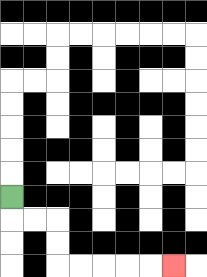{'start': '[0, 8]', 'end': '[7, 11]', 'path_directions': 'D,R,R,D,D,R,R,R,R,R', 'path_coordinates': '[[0, 8], [0, 9], [1, 9], [2, 9], [2, 10], [2, 11], [3, 11], [4, 11], [5, 11], [6, 11], [7, 11]]'}